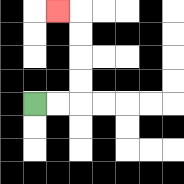{'start': '[1, 4]', 'end': '[2, 0]', 'path_directions': 'R,R,U,U,U,U,L', 'path_coordinates': '[[1, 4], [2, 4], [3, 4], [3, 3], [3, 2], [3, 1], [3, 0], [2, 0]]'}